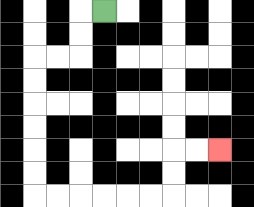{'start': '[4, 0]', 'end': '[9, 6]', 'path_directions': 'L,D,D,L,L,D,D,D,D,D,D,R,R,R,R,R,R,U,U,R,R', 'path_coordinates': '[[4, 0], [3, 0], [3, 1], [3, 2], [2, 2], [1, 2], [1, 3], [1, 4], [1, 5], [1, 6], [1, 7], [1, 8], [2, 8], [3, 8], [4, 8], [5, 8], [6, 8], [7, 8], [7, 7], [7, 6], [8, 6], [9, 6]]'}